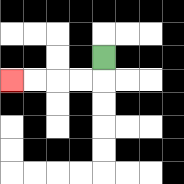{'start': '[4, 2]', 'end': '[0, 3]', 'path_directions': 'D,L,L,L,L', 'path_coordinates': '[[4, 2], [4, 3], [3, 3], [2, 3], [1, 3], [0, 3]]'}